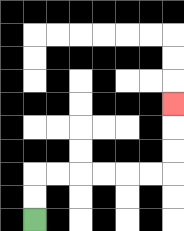{'start': '[1, 9]', 'end': '[7, 4]', 'path_directions': 'U,U,R,R,R,R,R,R,U,U,U', 'path_coordinates': '[[1, 9], [1, 8], [1, 7], [2, 7], [3, 7], [4, 7], [5, 7], [6, 7], [7, 7], [7, 6], [7, 5], [7, 4]]'}